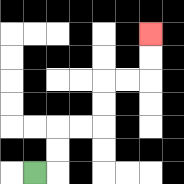{'start': '[1, 7]', 'end': '[6, 1]', 'path_directions': 'R,U,U,R,R,U,U,R,R,U,U', 'path_coordinates': '[[1, 7], [2, 7], [2, 6], [2, 5], [3, 5], [4, 5], [4, 4], [4, 3], [5, 3], [6, 3], [6, 2], [6, 1]]'}